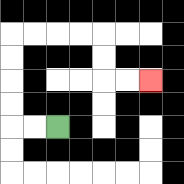{'start': '[2, 5]', 'end': '[6, 3]', 'path_directions': 'L,L,U,U,U,U,R,R,R,R,D,D,R,R', 'path_coordinates': '[[2, 5], [1, 5], [0, 5], [0, 4], [0, 3], [0, 2], [0, 1], [1, 1], [2, 1], [3, 1], [4, 1], [4, 2], [4, 3], [5, 3], [6, 3]]'}